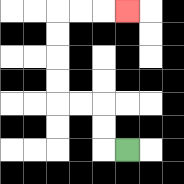{'start': '[5, 6]', 'end': '[5, 0]', 'path_directions': 'L,U,U,L,L,U,U,U,U,R,R,R', 'path_coordinates': '[[5, 6], [4, 6], [4, 5], [4, 4], [3, 4], [2, 4], [2, 3], [2, 2], [2, 1], [2, 0], [3, 0], [4, 0], [5, 0]]'}